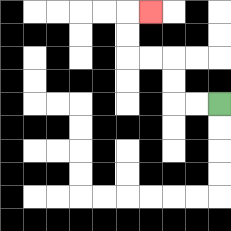{'start': '[9, 4]', 'end': '[6, 0]', 'path_directions': 'L,L,U,U,L,L,U,U,R', 'path_coordinates': '[[9, 4], [8, 4], [7, 4], [7, 3], [7, 2], [6, 2], [5, 2], [5, 1], [5, 0], [6, 0]]'}